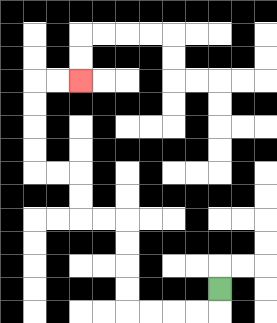{'start': '[9, 12]', 'end': '[3, 3]', 'path_directions': 'D,L,L,L,L,U,U,U,U,L,L,U,U,L,L,U,U,U,U,R,R', 'path_coordinates': '[[9, 12], [9, 13], [8, 13], [7, 13], [6, 13], [5, 13], [5, 12], [5, 11], [5, 10], [5, 9], [4, 9], [3, 9], [3, 8], [3, 7], [2, 7], [1, 7], [1, 6], [1, 5], [1, 4], [1, 3], [2, 3], [3, 3]]'}